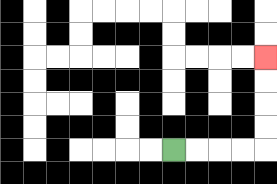{'start': '[7, 6]', 'end': '[11, 2]', 'path_directions': 'R,R,R,R,U,U,U,U', 'path_coordinates': '[[7, 6], [8, 6], [9, 6], [10, 6], [11, 6], [11, 5], [11, 4], [11, 3], [11, 2]]'}